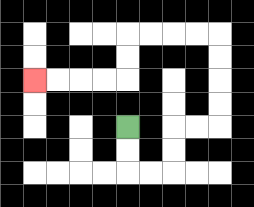{'start': '[5, 5]', 'end': '[1, 3]', 'path_directions': 'D,D,R,R,U,U,R,R,U,U,U,U,L,L,L,L,D,D,L,L,L,L', 'path_coordinates': '[[5, 5], [5, 6], [5, 7], [6, 7], [7, 7], [7, 6], [7, 5], [8, 5], [9, 5], [9, 4], [9, 3], [9, 2], [9, 1], [8, 1], [7, 1], [6, 1], [5, 1], [5, 2], [5, 3], [4, 3], [3, 3], [2, 3], [1, 3]]'}